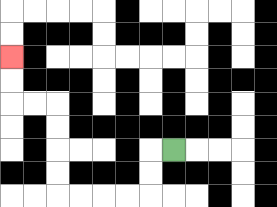{'start': '[7, 6]', 'end': '[0, 2]', 'path_directions': 'L,D,D,L,L,L,L,U,U,U,U,L,L,U,U', 'path_coordinates': '[[7, 6], [6, 6], [6, 7], [6, 8], [5, 8], [4, 8], [3, 8], [2, 8], [2, 7], [2, 6], [2, 5], [2, 4], [1, 4], [0, 4], [0, 3], [0, 2]]'}